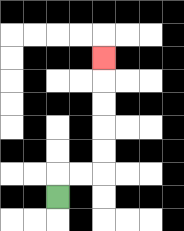{'start': '[2, 8]', 'end': '[4, 2]', 'path_directions': 'U,R,R,U,U,U,U,U', 'path_coordinates': '[[2, 8], [2, 7], [3, 7], [4, 7], [4, 6], [4, 5], [4, 4], [4, 3], [4, 2]]'}